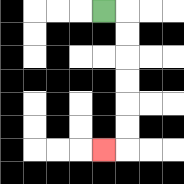{'start': '[4, 0]', 'end': '[4, 6]', 'path_directions': 'R,D,D,D,D,D,D,L', 'path_coordinates': '[[4, 0], [5, 0], [5, 1], [5, 2], [5, 3], [5, 4], [5, 5], [5, 6], [4, 6]]'}